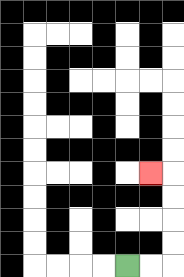{'start': '[5, 11]', 'end': '[6, 7]', 'path_directions': 'R,R,U,U,U,U,L', 'path_coordinates': '[[5, 11], [6, 11], [7, 11], [7, 10], [7, 9], [7, 8], [7, 7], [6, 7]]'}